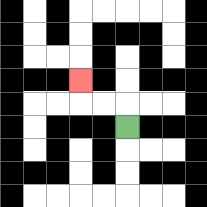{'start': '[5, 5]', 'end': '[3, 3]', 'path_directions': 'U,L,L,U', 'path_coordinates': '[[5, 5], [5, 4], [4, 4], [3, 4], [3, 3]]'}